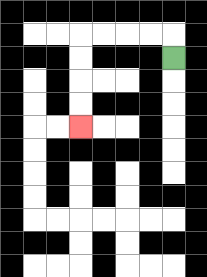{'start': '[7, 2]', 'end': '[3, 5]', 'path_directions': 'U,L,L,L,L,D,D,D,D', 'path_coordinates': '[[7, 2], [7, 1], [6, 1], [5, 1], [4, 1], [3, 1], [3, 2], [3, 3], [3, 4], [3, 5]]'}